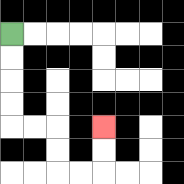{'start': '[0, 1]', 'end': '[4, 5]', 'path_directions': 'D,D,D,D,R,R,D,D,R,R,U,U', 'path_coordinates': '[[0, 1], [0, 2], [0, 3], [0, 4], [0, 5], [1, 5], [2, 5], [2, 6], [2, 7], [3, 7], [4, 7], [4, 6], [4, 5]]'}